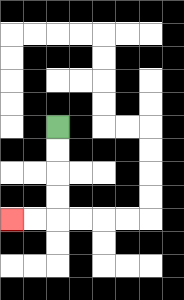{'start': '[2, 5]', 'end': '[0, 9]', 'path_directions': 'D,D,D,D,L,L', 'path_coordinates': '[[2, 5], [2, 6], [2, 7], [2, 8], [2, 9], [1, 9], [0, 9]]'}